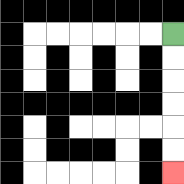{'start': '[7, 1]', 'end': '[7, 7]', 'path_directions': 'D,D,D,D,D,D', 'path_coordinates': '[[7, 1], [7, 2], [7, 3], [7, 4], [7, 5], [7, 6], [7, 7]]'}